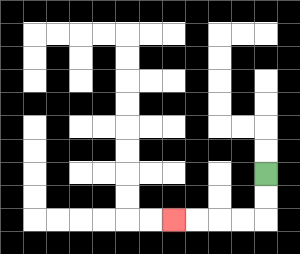{'start': '[11, 7]', 'end': '[7, 9]', 'path_directions': 'D,D,L,L,L,L', 'path_coordinates': '[[11, 7], [11, 8], [11, 9], [10, 9], [9, 9], [8, 9], [7, 9]]'}